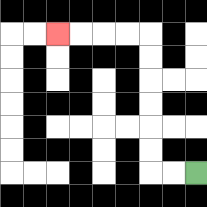{'start': '[8, 7]', 'end': '[2, 1]', 'path_directions': 'L,L,U,U,U,U,U,U,L,L,L,L', 'path_coordinates': '[[8, 7], [7, 7], [6, 7], [6, 6], [6, 5], [6, 4], [6, 3], [6, 2], [6, 1], [5, 1], [4, 1], [3, 1], [2, 1]]'}